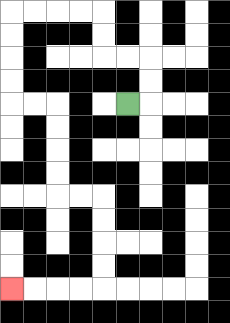{'start': '[5, 4]', 'end': '[0, 12]', 'path_directions': 'R,U,U,L,L,U,U,L,L,L,L,D,D,D,D,R,R,D,D,D,D,R,R,D,D,D,D,L,L,L,L', 'path_coordinates': '[[5, 4], [6, 4], [6, 3], [6, 2], [5, 2], [4, 2], [4, 1], [4, 0], [3, 0], [2, 0], [1, 0], [0, 0], [0, 1], [0, 2], [0, 3], [0, 4], [1, 4], [2, 4], [2, 5], [2, 6], [2, 7], [2, 8], [3, 8], [4, 8], [4, 9], [4, 10], [4, 11], [4, 12], [3, 12], [2, 12], [1, 12], [0, 12]]'}